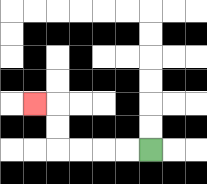{'start': '[6, 6]', 'end': '[1, 4]', 'path_directions': 'L,L,L,L,U,U,L', 'path_coordinates': '[[6, 6], [5, 6], [4, 6], [3, 6], [2, 6], [2, 5], [2, 4], [1, 4]]'}